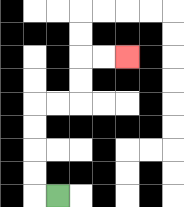{'start': '[2, 8]', 'end': '[5, 2]', 'path_directions': 'L,U,U,U,U,R,R,U,U,R,R', 'path_coordinates': '[[2, 8], [1, 8], [1, 7], [1, 6], [1, 5], [1, 4], [2, 4], [3, 4], [3, 3], [3, 2], [4, 2], [5, 2]]'}